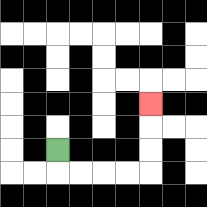{'start': '[2, 6]', 'end': '[6, 4]', 'path_directions': 'D,R,R,R,R,U,U,U', 'path_coordinates': '[[2, 6], [2, 7], [3, 7], [4, 7], [5, 7], [6, 7], [6, 6], [6, 5], [6, 4]]'}